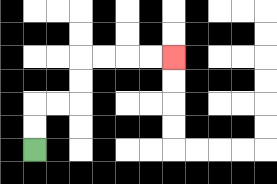{'start': '[1, 6]', 'end': '[7, 2]', 'path_directions': 'U,U,R,R,U,U,R,R,R,R', 'path_coordinates': '[[1, 6], [1, 5], [1, 4], [2, 4], [3, 4], [3, 3], [3, 2], [4, 2], [5, 2], [6, 2], [7, 2]]'}